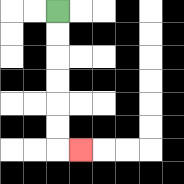{'start': '[2, 0]', 'end': '[3, 6]', 'path_directions': 'D,D,D,D,D,D,R', 'path_coordinates': '[[2, 0], [2, 1], [2, 2], [2, 3], [2, 4], [2, 5], [2, 6], [3, 6]]'}